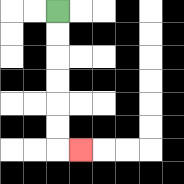{'start': '[2, 0]', 'end': '[3, 6]', 'path_directions': 'D,D,D,D,D,D,R', 'path_coordinates': '[[2, 0], [2, 1], [2, 2], [2, 3], [2, 4], [2, 5], [2, 6], [3, 6]]'}